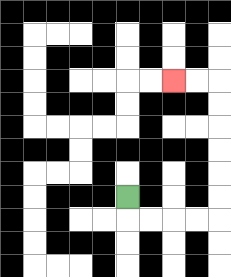{'start': '[5, 8]', 'end': '[7, 3]', 'path_directions': 'D,R,R,R,R,U,U,U,U,U,U,L,L', 'path_coordinates': '[[5, 8], [5, 9], [6, 9], [7, 9], [8, 9], [9, 9], [9, 8], [9, 7], [9, 6], [9, 5], [9, 4], [9, 3], [8, 3], [7, 3]]'}